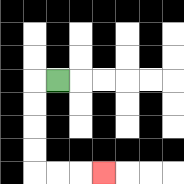{'start': '[2, 3]', 'end': '[4, 7]', 'path_directions': 'L,D,D,D,D,R,R,R', 'path_coordinates': '[[2, 3], [1, 3], [1, 4], [1, 5], [1, 6], [1, 7], [2, 7], [3, 7], [4, 7]]'}